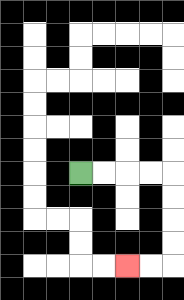{'start': '[3, 7]', 'end': '[5, 11]', 'path_directions': 'R,R,R,R,D,D,D,D,L,L', 'path_coordinates': '[[3, 7], [4, 7], [5, 7], [6, 7], [7, 7], [7, 8], [7, 9], [7, 10], [7, 11], [6, 11], [5, 11]]'}